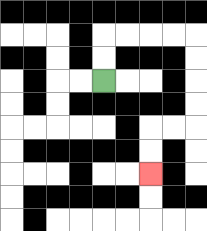{'start': '[4, 3]', 'end': '[6, 7]', 'path_directions': 'U,U,R,R,R,R,D,D,D,D,L,L,D,D', 'path_coordinates': '[[4, 3], [4, 2], [4, 1], [5, 1], [6, 1], [7, 1], [8, 1], [8, 2], [8, 3], [8, 4], [8, 5], [7, 5], [6, 5], [6, 6], [6, 7]]'}